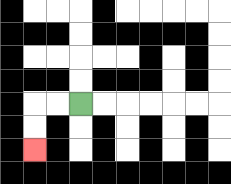{'start': '[3, 4]', 'end': '[1, 6]', 'path_directions': 'L,L,D,D', 'path_coordinates': '[[3, 4], [2, 4], [1, 4], [1, 5], [1, 6]]'}